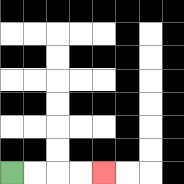{'start': '[0, 7]', 'end': '[4, 7]', 'path_directions': 'R,R,R,R', 'path_coordinates': '[[0, 7], [1, 7], [2, 7], [3, 7], [4, 7]]'}